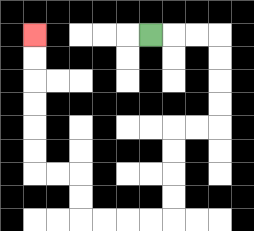{'start': '[6, 1]', 'end': '[1, 1]', 'path_directions': 'R,R,R,D,D,D,D,L,L,D,D,D,D,L,L,L,L,U,U,L,L,U,U,U,U,U,U', 'path_coordinates': '[[6, 1], [7, 1], [8, 1], [9, 1], [9, 2], [9, 3], [9, 4], [9, 5], [8, 5], [7, 5], [7, 6], [7, 7], [7, 8], [7, 9], [6, 9], [5, 9], [4, 9], [3, 9], [3, 8], [3, 7], [2, 7], [1, 7], [1, 6], [1, 5], [1, 4], [1, 3], [1, 2], [1, 1]]'}